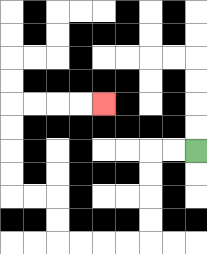{'start': '[8, 6]', 'end': '[4, 4]', 'path_directions': 'L,L,D,D,D,D,L,L,L,L,U,U,L,L,U,U,U,U,R,R,R,R', 'path_coordinates': '[[8, 6], [7, 6], [6, 6], [6, 7], [6, 8], [6, 9], [6, 10], [5, 10], [4, 10], [3, 10], [2, 10], [2, 9], [2, 8], [1, 8], [0, 8], [0, 7], [0, 6], [0, 5], [0, 4], [1, 4], [2, 4], [3, 4], [4, 4]]'}